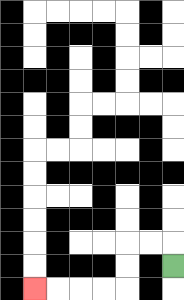{'start': '[7, 11]', 'end': '[1, 12]', 'path_directions': 'U,L,L,D,D,L,L,L,L', 'path_coordinates': '[[7, 11], [7, 10], [6, 10], [5, 10], [5, 11], [5, 12], [4, 12], [3, 12], [2, 12], [1, 12]]'}